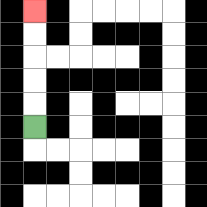{'start': '[1, 5]', 'end': '[1, 0]', 'path_directions': 'U,U,U,U,U', 'path_coordinates': '[[1, 5], [1, 4], [1, 3], [1, 2], [1, 1], [1, 0]]'}